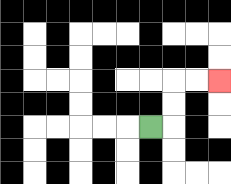{'start': '[6, 5]', 'end': '[9, 3]', 'path_directions': 'R,U,U,R,R', 'path_coordinates': '[[6, 5], [7, 5], [7, 4], [7, 3], [8, 3], [9, 3]]'}